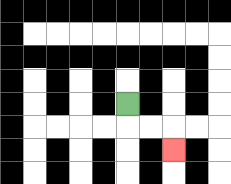{'start': '[5, 4]', 'end': '[7, 6]', 'path_directions': 'D,R,R,D', 'path_coordinates': '[[5, 4], [5, 5], [6, 5], [7, 5], [7, 6]]'}